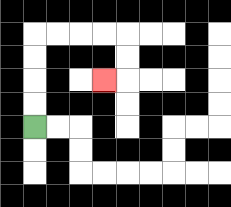{'start': '[1, 5]', 'end': '[4, 3]', 'path_directions': 'U,U,U,U,R,R,R,R,D,D,L', 'path_coordinates': '[[1, 5], [1, 4], [1, 3], [1, 2], [1, 1], [2, 1], [3, 1], [4, 1], [5, 1], [5, 2], [5, 3], [4, 3]]'}